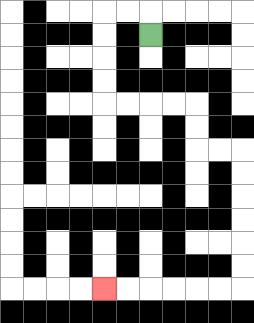{'start': '[6, 1]', 'end': '[4, 12]', 'path_directions': 'U,L,L,D,D,D,D,R,R,R,R,D,D,R,R,D,D,D,D,D,D,L,L,L,L,L,L', 'path_coordinates': '[[6, 1], [6, 0], [5, 0], [4, 0], [4, 1], [4, 2], [4, 3], [4, 4], [5, 4], [6, 4], [7, 4], [8, 4], [8, 5], [8, 6], [9, 6], [10, 6], [10, 7], [10, 8], [10, 9], [10, 10], [10, 11], [10, 12], [9, 12], [8, 12], [7, 12], [6, 12], [5, 12], [4, 12]]'}